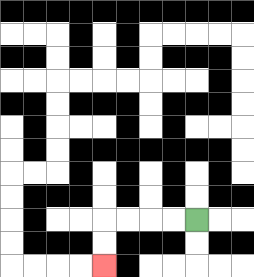{'start': '[8, 9]', 'end': '[4, 11]', 'path_directions': 'L,L,L,L,D,D', 'path_coordinates': '[[8, 9], [7, 9], [6, 9], [5, 9], [4, 9], [4, 10], [4, 11]]'}